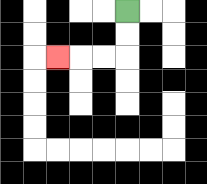{'start': '[5, 0]', 'end': '[2, 2]', 'path_directions': 'D,D,L,L,L', 'path_coordinates': '[[5, 0], [5, 1], [5, 2], [4, 2], [3, 2], [2, 2]]'}